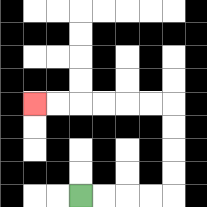{'start': '[3, 8]', 'end': '[1, 4]', 'path_directions': 'R,R,R,R,U,U,U,U,L,L,L,L,L,L', 'path_coordinates': '[[3, 8], [4, 8], [5, 8], [6, 8], [7, 8], [7, 7], [7, 6], [7, 5], [7, 4], [6, 4], [5, 4], [4, 4], [3, 4], [2, 4], [1, 4]]'}